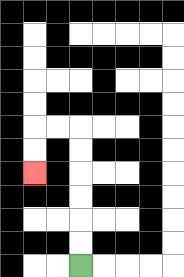{'start': '[3, 11]', 'end': '[1, 7]', 'path_directions': 'U,U,U,U,U,U,L,L,D,D', 'path_coordinates': '[[3, 11], [3, 10], [3, 9], [3, 8], [3, 7], [3, 6], [3, 5], [2, 5], [1, 5], [1, 6], [1, 7]]'}